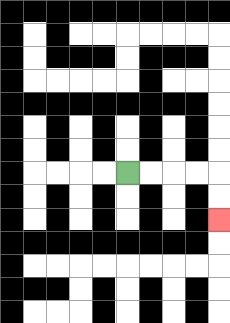{'start': '[5, 7]', 'end': '[9, 9]', 'path_directions': 'R,R,R,R,D,D', 'path_coordinates': '[[5, 7], [6, 7], [7, 7], [8, 7], [9, 7], [9, 8], [9, 9]]'}